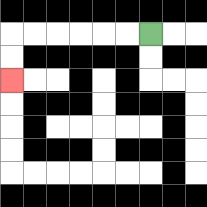{'start': '[6, 1]', 'end': '[0, 3]', 'path_directions': 'L,L,L,L,L,L,D,D', 'path_coordinates': '[[6, 1], [5, 1], [4, 1], [3, 1], [2, 1], [1, 1], [0, 1], [0, 2], [0, 3]]'}